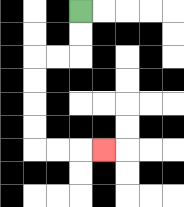{'start': '[3, 0]', 'end': '[4, 6]', 'path_directions': 'D,D,L,L,D,D,D,D,R,R,R', 'path_coordinates': '[[3, 0], [3, 1], [3, 2], [2, 2], [1, 2], [1, 3], [1, 4], [1, 5], [1, 6], [2, 6], [3, 6], [4, 6]]'}